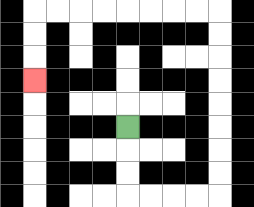{'start': '[5, 5]', 'end': '[1, 3]', 'path_directions': 'D,D,D,R,R,R,R,U,U,U,U,U,U,U,U,L,L,L,L,L,L,L,L,D,D,D', 'path_coordinates': '[[5, 5], [5, 6], [5, 7], [5, 8], [6, 8], [7, 8], [8, 8], [9, 8], [9, 7], [9, 6], [9, 5], [9, 4], [9, 3], [9, 2], [9, 1], [9, 0], [8, 0], [7, 0], [6, 0], [5, 0], [4, 0], [3, 0], [2, 0], [1, 0], [1, 1], [1, 2], [1, 3]]'}